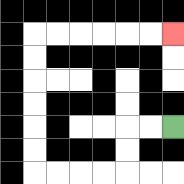{'start': '[7, 5]', 'end': '[7, 1]', 'path_directions': 'L,L,D,D,L,L,L,L,U,U,U,U,U,U,R,R,R,R,R,R', 'path_coordinates': '[[7, 5], [6, 5], [5, 5], [5, 6], [5, 7], [4, 7], [3, 7], [2, 7], [1, 7], [1, 6], [1, 5], [1, 4], [1, 3], [1, 2], [1, 1], [2, 1], [3, 1], [4, 1], [5, 1], [6, 1], [7, 1]]'}